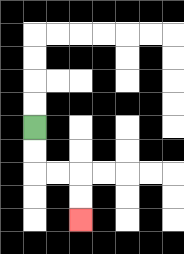{'start': '[1, 5]', 'end': '[3, 9]', 'path_directions': 'D,D,R,R,D,D', 'path_coordinates': '[[1, 5], [1, 6], [1, 7], [2, 7], [3, 7], [3, 8], [3, 9]]'}